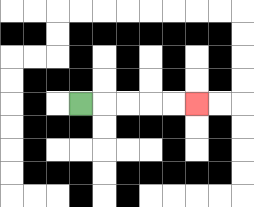{'start': '[3, 4]', 'end': '[8, 4]', 'path_directions': 'R,R,R,R,R', 'path_coordinates': '[[3, 4], [4, 4], [5, 4], [6, 4], [7, 4], [8, 4]]'}